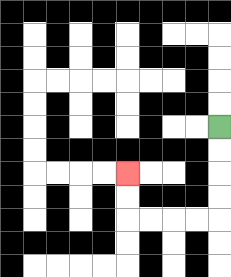{'start': '[9, 5]', 'end': '[5, 7]', 'path_directions': 'D,D,D,D,L,L,L,L,U,U', 'path_coordinates': '[[9, 5], [9, 6], [9, 7], [9, 8], [9, 9], [8, 9], [7, 9], [6, 9], [5, 9], [5, 8], [5, 7]]'}